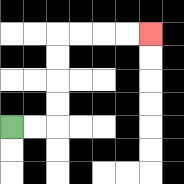{'start': '[0, 5]', 'end': '[6, 1]', 'path_directions': 'R,R,U,U,U,U,R,R,R,R', 'path_coordinates': '[[0, 5], [1, 5], [2, 5], [2, 4], [2, 3], [2, 2], [2, 1], [3, 1], [4, 1], [5, 1], [6, 1]]'}